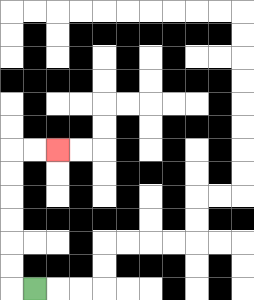{'start': '[1, 12]', 'end': '[2, 6]', 'path_directions': 'L,U,U,U,U,U,U,R,R', 'path_coordinates': '[[1, 12], [0, 12], [0, 11], [0, 10], [0, 9], [0, 8], [0, 7], [0, 6], [1, 6], [2, 6]]'}